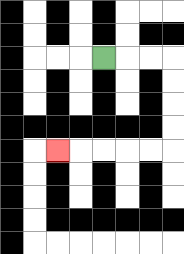{'start': '[4, 2]', 'end': '[2, 6]', 'path_directions': 'R,R,R,D,D,D,D,L,L,L,L,L', 'path_coordinates': '[[4, 2], [5, 2], [6, 2], [7, 2], [7, 3], [7, 4], [7, 5], [7, 6], [6, 6], [5, 6], [4, 6], [3, 6], [2, 6]]'}